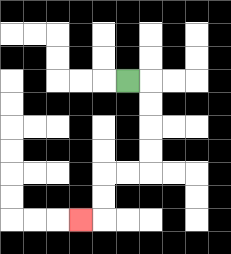{'start': '[5, 3]', 'end': '[3, 9]', 'path_directions': 'R,D,D,D,D,L,L,D,D,L', 'path_coordinates': '[[5, 3], [6, 3], [6, 4], [6, 5], [6, 6], [6, 7], [5, 7], [4, 7], [4, 8], [4, 9], [3, 9]]'}